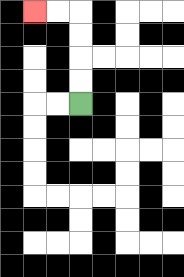{'start': '[3, 4]', 'end': '[1, 0]', 'path_directions': 'U,U,U,U,L,L', 'path_coordinates': '[[3, 4], [3, 3], [3, 2], [3, 1], [3, 0], [2, 0], [1, 0]]'}